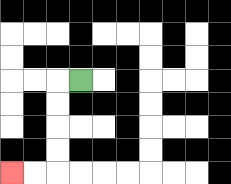{'start': '[3, 3]', 'end': '[0, 7]', 'path_directions': 'L,D,D,D,D,L,L', 'path_coordinates': '[[3, 3], [2, 3], [2, 4], [2, 5], [2, 6], [2, 7], [1, 7], [0, 7]]'}